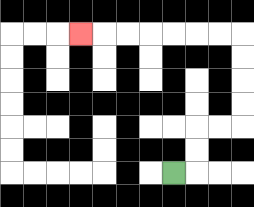{'start': '[7, 7]', 'end': '[3, 1]', 'path_directions': 'R,U,U,R,R,U,U,U,U,L,L,L,L,L,L,L', 'path_coordinates': '[[7, 7], [8, 7], [8, 6], [8, 5], [9, 5], [10, 5], [10, 4], [10, 3], [10, 2], [10, 1], [9, 1], [8, 1], [7, 1], [6, 1], [5, 1], [4, 1], [3, 1]]'}